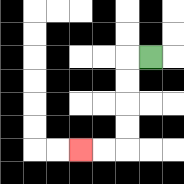{'start': '[6, 2]', 'end': '[3, 6]', 'path_directions': 'L,D,D,D,D,L,L', 'path_coordinates': '[[6, 2], [5, 2], [5, 3], [5, 4], [5, 5], [5, 6], [4, 6], [3, 6]]'}